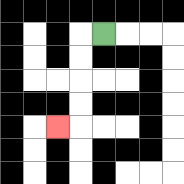{'start': '[4, 1]', 'end': '[2, 5]', 'path_directions': 'L,D,D,D,D,L', 'path_coordinates': '[[4, 1], [3, 1], [3, 2], [3, 3], [3, 4], [3, 5], [2, 5]]'}